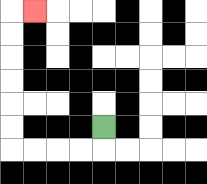{'start': '[4, 5]', 'end': '[1, 0]', 'path_directions': 'D,L,L,L,L,U,U,U,U,U,U,R', 'path_coordinates': '[[4, 5], [4, 6], [3, 6], [2, 6], [1, 6], [0, 6], [0, 5], [0, 4], [0, 3], [0, 2], [0, 1], [0, 0], [1, 0]]'}